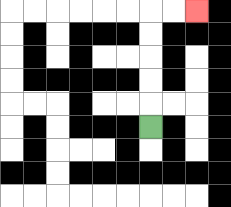{'start': '[6, 5]', 'end': '[8, 0]', 'path_directions': 'U,U,U,U,U,R,R', 'path_coordinates': '[[6, 5], [6, 4], [6, 3], [6, 2], [6, 1], [6, 0], [7, 0], [8, 0]]'}